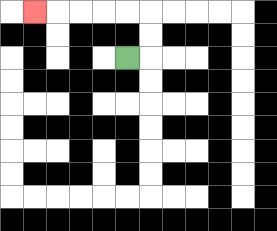{'start': '[5, 2]', 'end': '[1, 0]', 'path_directions': 'R,U,U,L,L,L,L,L', 'path_coordinates': '[[5, 2], [6, 2], [6, 1], [6, 0], [5, 0], [4, 0], [3, 0], [2, 0], [1, 0]]'}